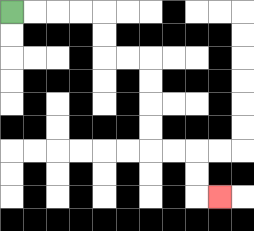{'start': '[0, 0]', 'end': '[9, 8]', 'path_directions': 'R,R,R,R,D,D,R,R,D,D,D,D,R,R,D,D,R', 'path_coordinates': '[[0, 0], [1, 0], [2, 0], [3, 0], [4, 0], [4, 1], [4, 2], [5, 2], [6, 2], [6, 3], [6, 4], [6, 5], [6, 6], [7, 6], [8, 6], [8, 7], [8, 8], [9, 8]]'}